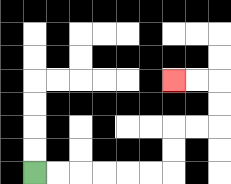{'start': '[1, 7]', 'end': '[7, 3]', 'path_directions': 'R,R,R,R,R,R,U,U,R,R,U,U,L,L', 'path_coordinates': '[[1, 7], [2, 7], [3, 7], [4, 7], [5, 7], [6, 7], [7, 7], [7, 6], [7, 5], [8, 5], [9, 5], [9, 4], [9, 3], [8, 3], [7, 3]]'}